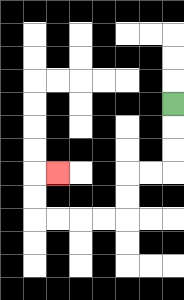{'start': '[7, 4]', 'end': '[2, 7]', 'path_directions': 'D,D,D,L,L,D,D,L,L,L,L,U,U,R', 'path_coordinates': '[[7, 4], [7, 5], [7, 6], [7, 7], [6, 7], [5, 7], [5, 8], [5, 9], [4, 9], [3, 9], [2, 9], [1, 9], [1, 8], [1, 7], [2, 7]]'}